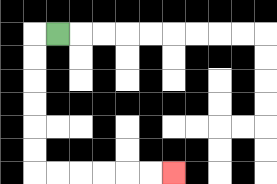{'start': '[2, 1]', 'end': '[7, 7]', 'path_directions': 'L,D,D,D,D,D,D,R,R,R,R,R,R', 'path_coordinates': '[[2, 1], [1, 1], [1, 2], [1, 3], [1, 4], [1, 5], [1, 6], [1, 7], [2, 7], [3, 7], [4, 7], [5, 7], [6, 7], [7, 7]]'}